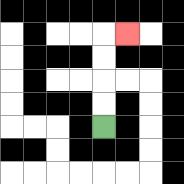{'start': '[4, 5]', 'end': '[5, 1]', 'path_directions': 'U,U,U,U,R', 'path_coordinates': '[[4, 5], [4, 4], [4, 3], [4, 2], [4, 1], [5, 1]]'}